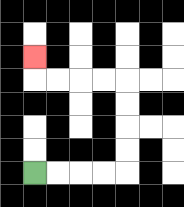{'start': '[1, 7]', 'end': '[1, 2]', 'path_directions': 'R,R,R,R,U,U,U,U,L,L,L,L,U', 'path_coordinates': '[[1, 7], [2, 7], [3, 7], [4, 7], [5, 7], [5, 6], [5, 5], [5, 4], [5, 3], [4, 3], [3, 3], [2, 3], [1, 3], [1, 2]]'}